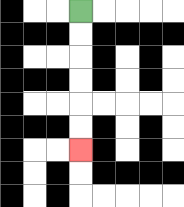{'start': '[3, 0]', 'end': '[3, 6]', 'path_directions': 'D,D,D,D,D,D', 'path_coordinates': '[[3, 0], [3, 1], [3, 2], [3, 3], [3, 4], [3, 5], [3, 6]]'}